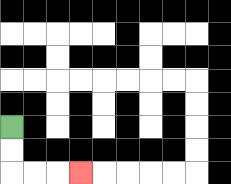{'start': '[0, 5]', 'end': '[3, 7]', 'path_directions': 'D,D,R,R,R', 'path_coordinates': '[[0, 5], [0, 6], [0, 7], [1, 7], [2, 7], [3, 7]]'}